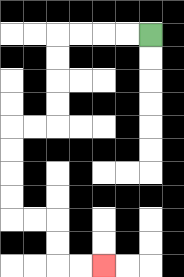{'start': '[6, 1]', 'end': '[4, 11]', 'path_directions': 'L,L,L,L,D,D,D,D,L,L,D,D,D,D,R,R,D,D,R,R', 'path_coordinates': '[[6, 1], [5, 1], [4, 1], [3, 1], [2, 1], [2, 2], [2, 3], [2, 4], [2, 5], [1, 5], [0, 5], [0, 6], [0, 7], [0, 8], [0, 9], [1, 9], [2, 9], [2, 10], [2, 11], [3, 11], [4, 11]]'}